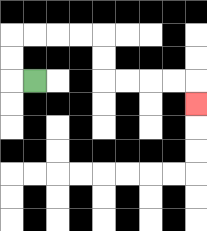{'start': '[1, 3]', 'end': '[8, 4]', 'path_directions': 'L,U,U,R,R,R,R,D,D,R,R,R,R,D', 'path_coordinates': '[[1, 3], [0, 3], [0, 2], [0, 1], [1, 1], [2, 1], [3, 1], [4, 1], [4, 2], [4, 3], [5, 3], [6, 3], [7, 3], [8, 3], [8, 4]]'}